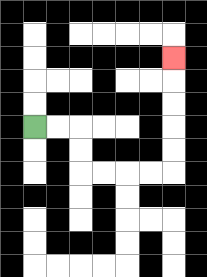{'start': '[1, 5]', 'end': '[7, 2]', 'path_directions': 'R,R,D,D,R,R,R,R,U,U,U,U,U', 'path_coordinates': '[[1, 5], [2, 5], [3, 5], [3, 6], [3, 7], [4, 7], [5, 7], [6, 7], [7, 7], [7, 6], [7, 5], [7, 4], [7, 3], [7, 2]]'}